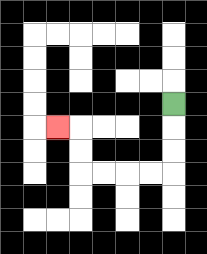{'start': '[7, 4]', 'end': '[2, 5]', 'path_directions': 'D,D,D,L,L,L,L,U,U,L', 'path_coordinates': '[[7, 4], [7, 5], [7, 6], [7, 7], [6, 7], [5, 7], [4, 7], [3, 7], [3, 6], [3, 5], [2, 5]]'}